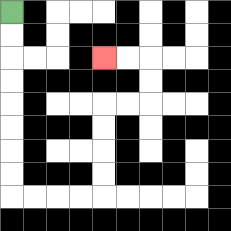{'start': '[0, 0]', 'end': '[4, 2]', 'path_directions': 'D,D,D,D,D,D,D,D,R,R,R,R,U,U,U,U,R,R,U,U,L,L', 'path_coordinates': '[[0, 0], [0, 1], [0, 2], [0, 3], [0, 4], [0, 5], [0, 6], [0, 7], [0, 8], [1, 8], [2, 8], [3, 8], [4, 8], [4, 7], [4, 6], [4, 5], [4, 4], [5, 4], [6, 4], [6, 3], [6, 2], [5, 2], [4, 2]]'}